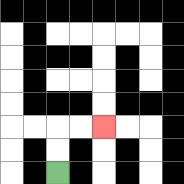{'start': '[2, 7]', 'end': '[4, 5]', 'path_directions': 'U,U,R,R', 'path_coordinates': '[[2, 7], [2, 6], [2, 5], [3, 5], [4, 5]]'}